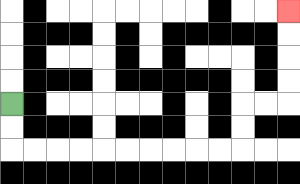{'start': '[0, 4]', 'end': '[12, 0]', 'path_directions': 'D,D,R,R,R,R,R,R,R,R,R,R,U,U,R,R,U,U,U,U', 'path_coordinates': '[[0, 4], [0, 5], [0, 6], [1, 6], [2, 6], [3, 6], [4, 6], [5, 6], [6, 6], [7, 6], [8, 6], [9, 6], [10, 6], [10, 5], [10, 4], [11, 4], [12, 4], [12, 3], [12, 2], [12, 1], [12, 0]]'}